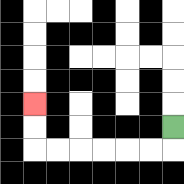{'start': '[7, 5]', 'end': '[1, 4]', 'path_directions': 'D,L,L,L,L,L,L,U,U', 'path_coordinates': '[[7, 5], [7, 6], [6, 6], [5, 6], [4, 6], [3, 6], [2, 6], [1, 6], [1, 5], [1, 4]]'}